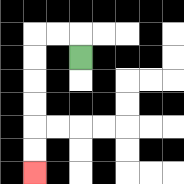{'start': '[3, 2]', 'end': '[1, 7]', 'path_directions': 'U,L,L,D,D,D,D,D,D', 'path_coordinates': '[[3, 2], [3, 1], [2, 1], [1, 1], [1, 2], [1, 3], [1, 4], [1, 5], [1, 6], [1, 7]]'}